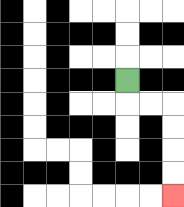{'start': '[5, 3]', 'end': '[7, 8]', 'path_directions': 'D,R,R,D,D,D,D', 'path_coordinates': '[[5, 3], [5, 4], [6, 4], [7, 4], [7, 5], [7, 6], [7, 7], [7, 8]]'}